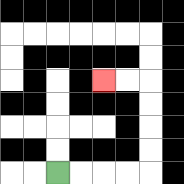{'start': '[2, 7]', 'end': '[4, 3]', 'path_directions': 'R,R,R,R,U,U,U,U,L,L', 'path_coordinates': '[[2, 7], [3, 7], [4, 7], [5, 7], [6, 7], [6, 6], [6, 5], [6, 4], [6, 3], [5, 3], [4, 3]]'}